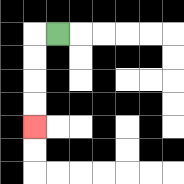{'start': '[2, 1]', 'end': '[1, 5]', 'path_directions': 'L,D,D,D,D', 'path_coordinates': '[[2, 1], [1, 1], [1, 2], [1, 3], [1, 4], [1, 5]]'}